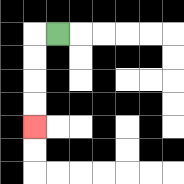{'start': '[2, 1]', 'end': '[1, 5]', 'path_directions': 'L,D,D,D,D', 'path_coordinates': '[[2, 1], [1, 1], [1, 2], [1, 3], [1, 4], [1, 5]]'}